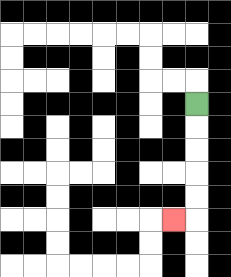{'start': '[8, 4]', 'end': '[7, 9]', 'path_directions': 'D,D,D,D,D,L', 'path_coordinates': '[[8, 4], [8, 5], [8, 6], [8, 7], [8, 8], [8, 9], [7, 9]]'}